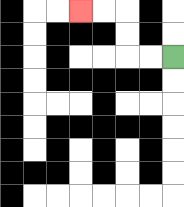{'start': '[7, 2]', 'end': '[3, 0]', 'path_directions': 'L,L,U,U,L,L', 'path_coordinates': '[[7, 2], [6, 2], [5, 2], [5, 1], [5, 0], [4, 0], [3, 0]]'}